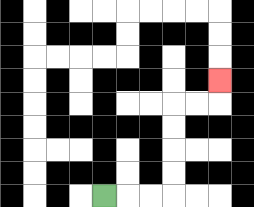{'start': '[4, 8]', 'end': '[9, 3]', 'path_directions': 'R,R,R,U,U,U,U,R,R,U', 'path_coordinates': '[[4, 8], [5, 8], [6, 8], [7, 8], [7, 7], [7, 6], [7, 5], [7, 4], [8, 4], [9, 4], [9, 3]]'}